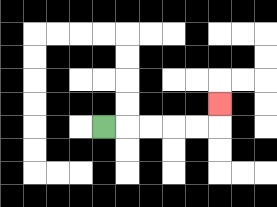{'start': '[4, 5]', 'end': '[9, 4]', 'path_directions': 'R,R,R,R,R,U', 'path_coordinates': '[[4, 5], [5, 5], [6, 5], [7, 5], [8, 5], [9, 5], [9, 4]]'}